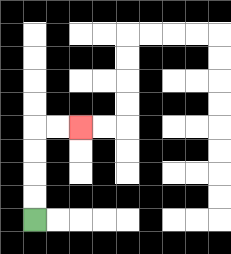{'start': '[1, 9]', 'end': '[3, 5]', 'path_directions': 'U,U,U,U,R,R', 'path_coordinates': '[[1, 9], [1, 8], [1, 7], [1, 6], [1, 5], [2, 5], [3, 5]]'}